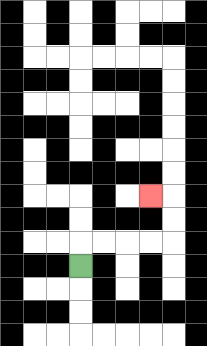{'start': '[3, 11]', 'end': '[6, 8]', 'path_directions': 'U,R,R,R,R,U,U,L', 'path_coordinates': '[[3, 11], [3, 10], [4, 10], [5, 10], [6, 10], [7, 10], [7, 9], [7, 8], [6, 8]]'}